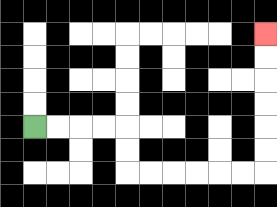{'start': '[1, 5]', 'end': '[11, 1]', 'path_directions': 'R,R,R,R,D,D,R,R,R,R,R,R,U,U,U,U,U,U', 'path_coordinates': '[[1, 5], [2, 5], [3, 5], [4, 5], [5, 5], [5, 6], [5, 7], [6, 7], [7, 7], [8, 7], [9, 7], [10, 7], [11, 7], [11, 6], [11, 5], [11, 4], [11, 3], [11, 2], [11, 1]]'}